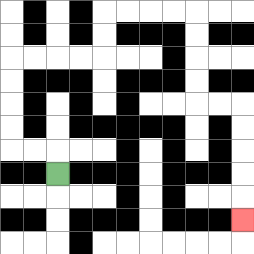{'start': '[2, 7]', 'end': '[10, 9]', 'path_directions': 'U,L,L,U,U,U,U,R,R,R,R,U,U,R,R,R,R,D,D,D,D,R,R,D,D,D,D,D', 'path_coordinates': '[[2, 7], [2, 6], [1, 6], [0, 6], [0, 5], [0, 4], [0, 3], [0, 2], [1, 2], [2, 2], [3, 2], [4, 2], [4, 1], [4, 0], [5, 0], [6, 0], [7, 0], [8, 0], [8, 1], [8, 2], [8, 3], [8, 4], [9, 4], [10, 4], [10, 5], [10, 6], [10, 7], [10, 8], [10, 9]]'}